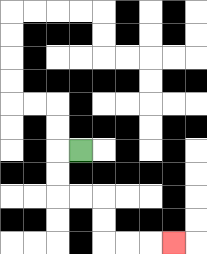{'start': '[3, 6]', 'end': '[7, 10]', 'path_directions': 'L,D,D,R,R,D,D,R,R,R', 'path_coordinates': '[[3, 6], [2, 6], [2, 7], [2, 8], [3, 8], [4, 8], [4, 9], [4, 10], [5, 10], [6, 10], [7, 10]]'}